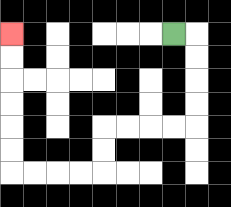{'start': '[7, 1]', 'end': '[0, 1]', 'path_directions': 'R,D,D,D,D,L,L,L,L,D,D,L,L,L,L,U,U,U,U,U,U', 'path_coordinates': '[[7, 1], [8, 1], [8, 2], [8, 3], [8, 4], [8, 5], [7, 5], [6, 5], [5, 5], [4, 5], [4, 6], [4, 7], [3, 7], [2, 7], [1, 7], [0, 7], [0, 6], [0, 5], [0, 4], [0, 3], [0, 2], [0, 1]]'}